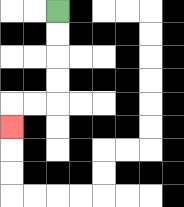{'start': '[2, 0]', 'end': '[0, 5]', 'path_directions': 'D,D,D,D,L,L,D', 'path_coordinates': '[[2, 0], [2, 1], [2, 2], [2, 3], [2, 4], [1, 4], [0, 4], [0, 5]]'}